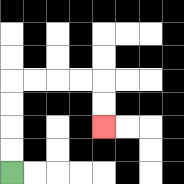{'start': '[0, 7]', 'end': '[4, 5]', 'path_directions': 'U,U,U,U,R,R,R,R,D,D', 'path_coordinates': '[[0, 7], [0, 6], [0, 5], [0, 4], [0, 3], [1, 3], [2, 3], [3, 3], [4, 3], [4, 4], [4, 5]]'}